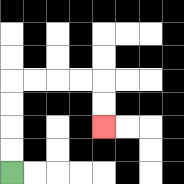{'start': '[0, 7]', 'end': '[4, 5]', 'path_directions': 'U,U,U,U,R,R,R,R,D,D', 'path_coordinates': '[[0, 7], [0, 6], [0, 5], [0, 4], [0, 3], [1, 3], [2, 3], [3, 3], [4, 3], [4, 4], [4, 5]]'}